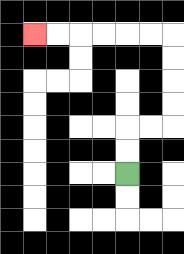{'start': '[5, 7]', 'end': '[1, 1]', 'path_directions': 'U,U,R,R,U,U,U,U,L,L,L,L,L,L', 'path_coordinates': '[[5, 7], [5, 6], [5, 5], [6, 5], [7, 5], [7, 4], [7, 3], [7, 2], [7, 1], [6, 1], [5, 1], [4, 1], [3, 1], [2, 1], [1, 1]]'}